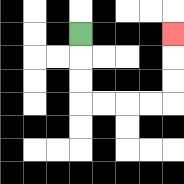{'start': '[3, 1]', 'end': '[7, 1]', 'path_directions': 'D,D,D,R,R,R,R,U,U,U', 'path_coordinates': '[[3, 1], [3, 2], [3, 3], [3, 4], [4, 4], [5, 4], [6, 4], [7, 4], [7, 3], [7, 2], [7, 1]]'}